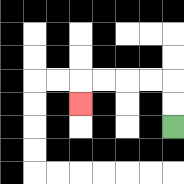{'start': '[7, 5]', 'end': '[3, 4]', 'path_directions': 'U,U,L,L,L,L,D', 'path_coordinates': '[[7, 5], [7, 4], [7, 3], [6, 3], [5, 3], [4, 3], [3, 3], [3, 4]]'}